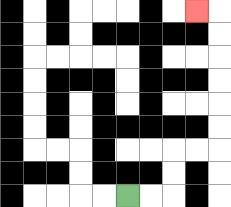{'start': '[5, 8]', 'end': '[8, 0]', 'path_directions': 'R,R,U,U,R,R,U,U,U,U,U,U,L', 'path_coordinates': '[[5, 8], [6, 8], [7, 8], [7, 7], [7, 6], [8, 6], [9, 6], [9, 5], [9, 4], [9, 3], [9, 2], [9, 1], [9, 0], [8, 0]]'}